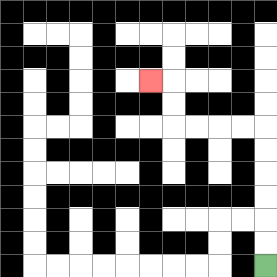{'start': '[11, 11]', 'end': '[6, 3]', 'path_directions': 'U,U,U,U,U,U,L,L,L,L,U,U,L', 'path_coordinates': '[[11, 11], [11, 10], [11, 9], [11, 8], [11, 7], [11, 6], [11, 5], [10, 5], [9, 5], [8, 5], [7, 5], [7, 4], [7, 3], [6, 3]]'}